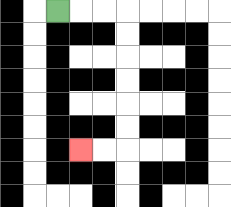{'start': '[2, 0]', 'end': '[3, 6]', 'path_directions': 'R,R,R,D,D,D,D,D,D,L,L', 'path_coordinates': '[[2, 0], [3, 0], [4, 0], [5, 0], [5, 1], [5, 2], [5, 3], [5, 4], [5, 5], [5, 6], [4, 6], [3, 6]]'}